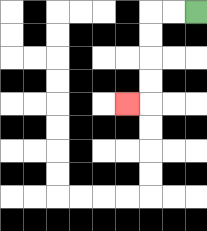{'start': '[8, 0]', 'end': '[5, 4]', 'path_directions': 'L,L,D,D,D,D,L', 'path_coordinates': '[[8, 0], [7, 0], [6, 0], [6, 1], [6, 2], [6, 3], [6, 4], [5, 4]]'}